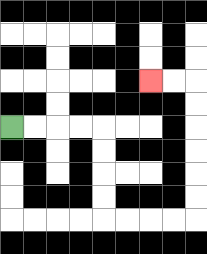{'start': '[0, 5]', 'end': '[6, 3]', 'path_directions': 'R,R,R,R,D,D,D,D,R,R,R,R,U,U,U,U,U,U,L,L', 'path_coordinates': '[[0, 5], [1, 5], [2, 5], [3, 5], [4, 5], [4, 6], [4, 7], [4, 8], [4, 9], [5, 9], [6, 9], [7, 9], [8, 9], [8, 8], [8, 7], [8, 6], [8, 5], [8, 4], [8, 3], [7, 3], [6, 3]]'}